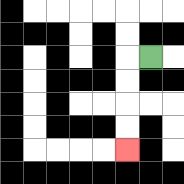{'start': '[6, 2]', 'end': '[5, 6]', 'path_directions': 'L,D,D,D,D', 'path_coordinates': '[[6, 2], [5, 2], [5, 3], [5, 4], [5, 5], [5, 6]]'}